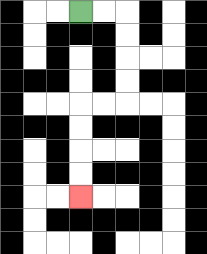{'start': '[3, 0]', 'end': '[3, 8]', 'path_directions': 'R,R,D,D,D,D,L,L,D,D,D,D', 'path_coordinates': '[[3, 0], [4, 0], [5, 0], [5, 1], [5, 2], [5, 3], [5, 4], [4, 4], [3, 4], [3, 5], [3, 6], [3, 7], [3, 8]]'}